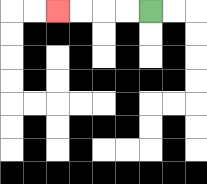{'start': '[6, 0]', 'end': '[2, 0]', 'path_directions': 'L,L,L,L', 'path_coordinates': '[[6, 0], [5, 0], [4, 0], [3, 0], [2, 0]]'}